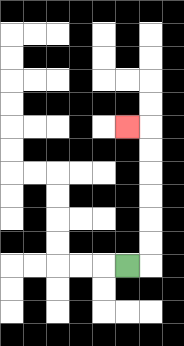{'start': '[5, 11]', 'end': '[5, 5]', 'path_directions': 'R,U,U,U,U,U,U,L', 'path_coordinates': '[[5, 11], [6, 11], [6, 10], [6, 9], [6, 8], [6, 7], [6, 6], [6, 5], [5, 5]]'}